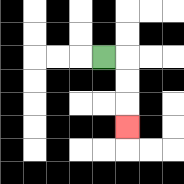{'start': '[4, 2]', 'end': '[5, 5]', 'path_directions': 'R,D,D,D', 'path_coordinates': '[[4, 2], [5, 2], [5, 3], [5, 4], [5, 5]]'}